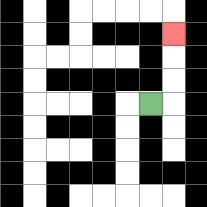{'start': '[6, 4]', 'end': '[7, 1]', 'path_directions': 'R,U,U,U', 'path_coordinates': '[[6, 4], [7, 4], [7, 3], [7, 2], [7, 1]]'}